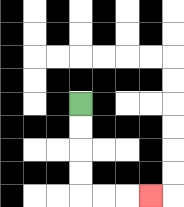{'start': '[3, 4]', 'end': '[6, 8]', 'path_directions': 'D,D,D,D,R,R,R', 'path_coordinates': '[[3, 4], [3, 5], [3, 6], [3, 7], [3, 8], [4, 8], [5, 8], [6, 8]]'}